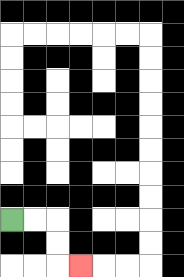{'start': '[0, 9]', 'end': '[3, 11]', 'path_directions': 'R,R,D,D,R', 'path_coordinates': '[[0, 9], [1, 9], [2, 9], [2, 10], [2, 11], [3, 11]]'}